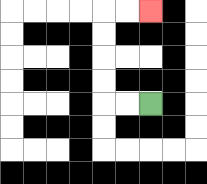{'start': '[6, 4]', 'end': '[6, 0]', 'path_directions': 'L,L,U,U,U,U,R,R', 'path_coordinates': '[[6, 4], [5, 4], [4, 4], [4, 3], [4, 2], [4, 1], [4, 0], [5, 0], [6, 0]]'}